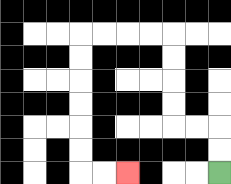{'start': '[9, 7]', 'end': '[5, 7]', 'path_directions': 'U,U,L,L,U,U,U,U,L,L,L,L,D,D,D,D,D,D,R,R', 'path_coordinates': '[[9, 7], [9, 6], [9, 5], [8, 5], [7, 5], [7, 4], [7, 3], [7, 2], [7, 1], [6, 1], [5, 1], [4, 1], [3, 1], [3, 2], [3, 3], [3, 4], [3, 5], [3, 6], [3, 7], [4, 7], [5, 7]]'}